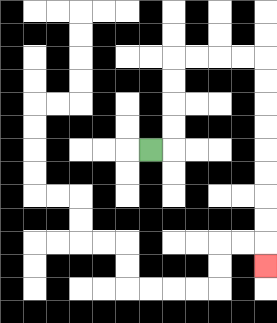{'start': '[6, 6]', 'end': '[11, 11]', 'path_directions': 'R,U,U,U,U,R,R,R,R,D,D,D,D,D,D,D,D,D', 'path_coordinates': '[[6, 6], [7, 6], [7, 5], [7, 4], [7, 3], [7, 2], [8, 2], [9, 2], [10, 2], [11, 2], [11, 3], [11, 4], [11, 5], [11, 6], [11, 7], [11, 8], [11, 9], [11, 10], [11, 11]]'}